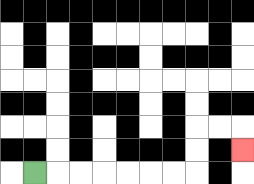{'start': '[1, 7]', 'end': '[10, 6]', 'path_directions': 'R,R,R,R,R,R,R,U,U,R,R,D', 'path_coordinates': '[[1, 7], [2, 7], [3, 7], [4, 7], [5, 7], [6, 7], [7, 7], [8, 7], [8, 6], [8, 5], [9, 5], [10, 5], [10, 6]]'}